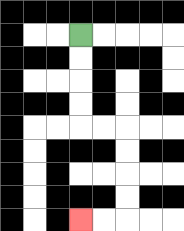{'start': '[3, 1]', 'end': '[3, 9]', 'path_directions': 'D,D,D,D,R,R,D,D,D,D,L,L', 'path_coordinates': '[[3, 1], [3, 2], [3, 3], [3, 4], [3, 5], [4, 5], [5, 5], [5, 6], [5, 7], [5, 8], [5, 9], [4, 9], [3, 9]]'}